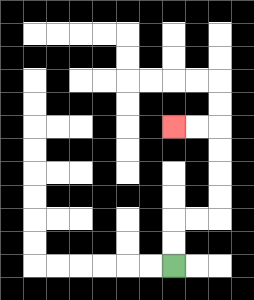{'start': '[7, 11]', 'end': '[7, 5]', 'path_directions': 'U,U,R,R,U,U,U,U,L,L', 'path_coordinates': '[[7, 11], [7, 10], [7, 9], [8, 9], [9, 9], [9, 8], [9, 7], [9, 6], [9, 5], [8, 5], [7, 5]]'}